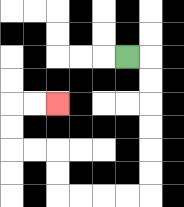{'start': '[5, 2]', 'end': '[2, 4]', 'path_directions': 'R,D,D,D,D,D,D,L,L,L,L,U,U,L,L,U,U,R,R', 'path_coordinates': '[[5, 2], [6, 2], [6, 3], [6, 4], [6, 5], [6, 6], [6, 7], [6, 8], [5, 8], [4, 8], [3, 8], [2, 8], [2, 7], [2, 6], [1, 6], [0, 6], [0, 5], [0, 4], [1, 4], [2, 4]]'}